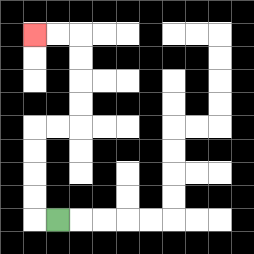{'start': '[2, 9]', 'end': '[1, 1]', 'path_directions': 'L,U,U,U,U,R,R,U,U,U,U,L,L', 'path_coordinates': '[[2, 9], [1, 9], [1, 8], [1, 7], [1, 6], [1, 5], [2, 5], [3, 5], [3, 4], [3, 3], [3, 2], [3, 1], [2, 1], [1, 1]]'}